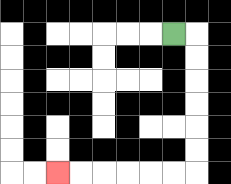{'start': '[7, 1]', 'end': '[2, 7]', 'path_directions': 'R,D,D,D,D,D,D,L,L,L,L,L,L', 'path_coordinates': '[[7, 1], [8, 1], [8, 2], [8, 3], [8, 4], [8, 5], [8, 6], [8, 7], [7, 7], [6, 7], [5, 7], [4, 7], [3, 7], [2, 7]]'}